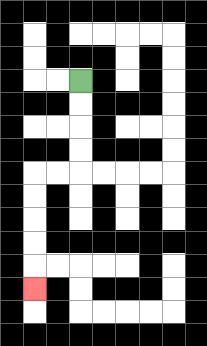{'start': '[3, 3]', 'end': '[1, 12]', 'path_directions': 'D,D,D,D,L,L,D,D,D,D,D', 'path_coordinates': '[[3, 3], [3, 4], [3, 5], [3, 6], [3, 7], [2, 7], [1, 7], [1, 8], [1, 9], [1, 10], [1, 11], [1, 12]]'}